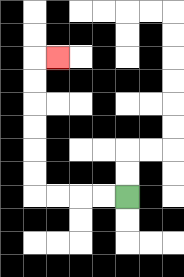{'start': '[5, 8]', 'end': '[2, 2]', 'path_directions': 'L,L,L,L,U,U,U,U,U,U,R', 'path_coordinates': '[[5, 8], [4, 8], [3, 8], [2, 8], [1, 8], [1, 7], [1, 6], [1, 5], [1, 4], [1, 3], [1, 2], [2, 2]]'}